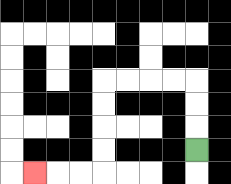{'start': '[8, 6]', 'end': '[1, 7]', 'path_directions': 'U,U,U,L,L,L,L,D,D,D,D,L,L,L', 'path_coordinates': '[[8, 6], [8, 5], [8, 4], [8, 3], [7, 3], [6, 3], [5, 3], [4, 3], [4, 4], [4, 5], [4, 6], [4, 7], [3, 7], [2, 7], [1, 7]]'}